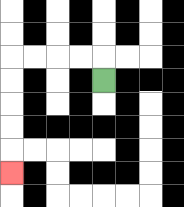{'start': '[4, 3]', 'end': '[0, 7]', 'path_directions': 'U,L,L,L,L,D,D,D,D,D', 'path_coordinates': '[[4, 3], [4, 2], [3, 2], [2, 2], [1, 2], [0, 2], [0, 3], [0, 4], [0, 5], [0, 6], [0, 7]]'}